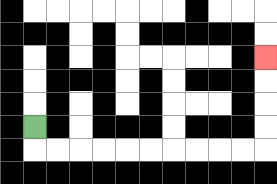{'start': '[1, 5]', 'end': '[11, 2]', 'path_directions': 'D,R,R,R,R,R,R,R,R,R,R,U,U,U,U', 'path_coordinates': '[[1, 5], [1, 6], [2, 6], [3, 6], [4, 6], [5, 6], [6, 6], [7, 6], [8, 6], [9, 6], [10, 6], [11, 6], [11, 5], [11, 4], [11, 3], [11, 2]]'}